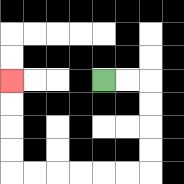{'start': '[4, 3]', 'end': '[0, 3]', 'path_directions': 'R,R,D,D,D,D,L,L,L,L,L,L,U,U,U,U', 'path_coordinates': '[[4, 3], [5, 3], [6, 3], [6, 4], [6, 5], [6, 6], [6, 7], [5, 7], [4, 7], [3, 7], [2, 7], [1, 7], [0, 7], [0, 6], [0, 5], [0, 4], [0, 3]]'}